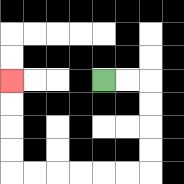{'start': '[4, 3]', 'end': '[0, 3]', 'path_directions': 'R,R,D,D,D,D,L,L,L,L,L,L,U,U,U,U', 'path_coordinates': '[[4, 3], [5, 3], [6, 3], [6, 4], [6, 5], [6, 6], [6, 7], [5, 7], [4, 7], [3, 7], [2, 7], [1, 7], [0, 7], [0, 6], [0, 5], [0, 4], [0, 3]]'}